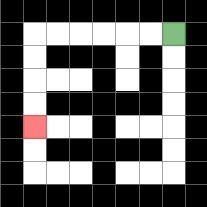{'start': '[7, 1]', 'end': '[1, 5]', 'path_directions': 'L,L,L,L,L,L,D,D,D,D', 'path_coordinates': '[[7, 1], [6, 1], [5, 1], [4, 1], [3, 1], [2, 1], [1, 1], [1, 2], [1, 3], [1, 4], [1, 5]]'}